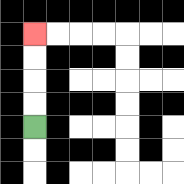{'start': '[1, 5]', 'end': '[1, 1]', 'path_directions': 'U,U,U,U', 'path_coordinates': '[[1, 5], [1, 4], [1, 3], [1, 2], [1, 1]]'}